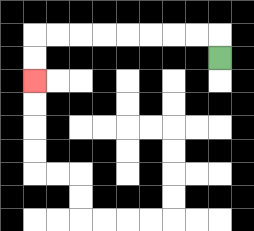{'start': '[9, 2]', 'end': '[1, 3]', 'path_directions': 'U,L,L,L,L,L,L,L,L,D,D', 'path_coordinates': '[[9, 2], [9, 1], [8, 1], [7, 1], [6, 1], [5, 1], [4, 1], [3, 1], [2, 1], [1, 1], [1, 2], [1, 3]]'}